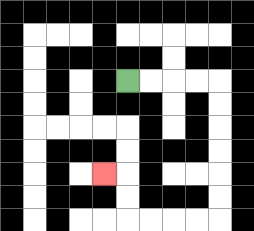{'start': '[5, 3]', 'end': '[4, 7]', 'path_directions': 'R,R,R,R,D,D,D,D,D,D,L,L,L,L,U,U,L', 'path_coordinates': '[[5, 3], [6, 3], [7, 3], [8, 3], [9, 3], [9, 4], [9, 5], [9, 6], [9, 7], [9, 8], [9, 9], [8, 9], [7, 9], [6, 9], [5, 9], [5, 8], [5, 7], [4, 7]]'}